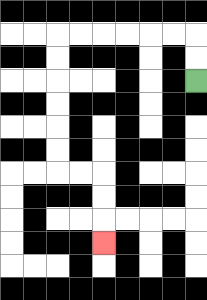{'start': '[8, 3]', 'end': '[4, 10]', 'path_directions': 'U,U,L,L,L,L,L,L,D,D,D,D,D,D,R,R,D,D,D', 'path_coordinates': '[[8, 3], [8, 2], [8, 1], [7, 1], [6, 1], [5, 1], [4, 1], [3, 1], [2, 1], [2, 2], [2, 3], [2, 4], [2, 5], [2, 6], [2, 7], [3, 7], [4, 7], [4, 8], [4, 9], [4, 10]]'}